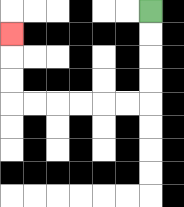{'start': '[6, 0]', 'end': '[0, 1]', 'path_directions': 'D,D,D,D,L,L,L,L,L,L,U,U,U', 'path_coordinates': '[[6, 0], [6, 1], [6, 2], [6, 3], [6, 4], [5, 4], [4, 4], [3, 4], [2, 4], [1, 4], [0, 4], [0, 3], [0, 2], [0, 1]]'}